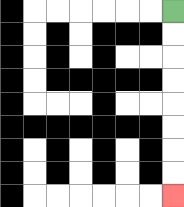{'start': '[7, 0]', 'end': '[7, 8]', 'path_directions': 'D,D,D,D,D,D,D,D', 'path_coordinates': '[[7, 0], [7, 1], [7, 2], [7, 3], [7, 4], [7, 5], [7, 6], [7, 7], [7, 8]]'}